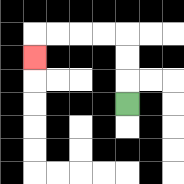{'start': '[5, 4]', 'end': '[1, 2]', 'path_directions': 'U,U,U,L,L,L,L,D', 'path_coordinates': '[[5, 4], [5, 3], [5, 2], [5, 1], [4, 1], [3, 1], [2, 1], [1, 1], [1, 2]]'}